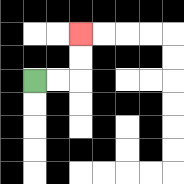{'start': '[1, 3]', 'end': '[3, 1]', 'path_directions': 'R,R,U,U', 'path_coordinates': '[[1, 3], [2, 3], [3, 3], [3, 2], [3, 1]]'}